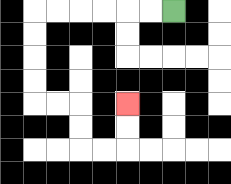{'start': '[7, 0]', 'end': '[5, 4]', 'path_directions': 'L,L,L,L,L,L,D,D,D,D,R,R,D,D,R,R,U,U', 'path_coordinates': '[[7, 0], [6, 0], [5, 0], [4, 0], [3, 0], [2, 0], [1, 0], [1, 1], [1, 2], [1, 3], [1, 4], [2, 4], [3, 4], [3, 5], [3, 6], [4, 6], [5, 6], [5, 5], [5, 4]]'}